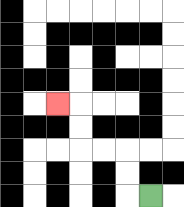{'start': '[6, 8]', 'end': '[2, 4]', 'path_directions': 'L,U,U,L,L,U,U,L', 'path_coordinates': '[[6, 8], [5, 8], [5, 7], [5, 6], [4, 6], [3, 6], [3, 5], [3, 4], [2, 4]]'}